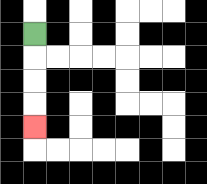{'start': '[1, 1]', 'end': '[1, 5]', 'path_directions': 'D,D,D,D', 'path_coordinates': '[[1, 1], [1, 2], [1, 3], [1, 4], [1, 5]]'}